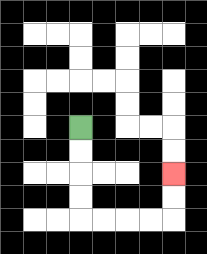{'start': '[3, 5]', 'end': '[7, 7]', 'path_directions': 'D,D,D,D,R,R,R,R,U,U', 'path_coordinates': '[[3, 5], [3, 6], [3, 7], [3, 8], [3, 9], [4, 9], [5, 9], [6, 9], [7, 9], [7, 8], [7, 7]]'}